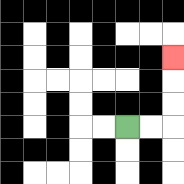{'start': '[5, 5]', 'end': '[7, 2]', 'path_directions': 'R,R,U,U,U', 'path_coordinates': '[[5, 5], [6, 5], [7, 5], [7, 4], [7, 3], [7, 2]]'}